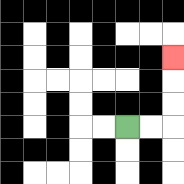{'start': '[5, 5]', 'end': '[7, 2]', 'path_directions': 'R,R,U,U,U', 'path_coordinates': '[[5, 5], [6, 5], [7, 5], [7, 4], [7, 3], [7, 2]]'}